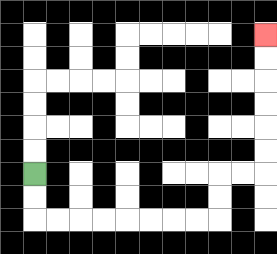{'start': '[1, 7]', 'end': '[11, 1]', 'path_directions': 'D,D,R,R,R,R,R,R,R,R,U,U,R,R,U,U,U,U,U,U', 'path_coordinates': '[[1, 7], [1, 8], [1, 9], [2, 9], [3, 9], [4, 9], [5, 9], [6, 9], [7, 9], [8, 9], [9, 9], [9, 8], [9, 7], [10, 7], [11, 7], [11, 6], [11, 5], [11, 4], [11, 3], [11, 2], [11, 1]]'}